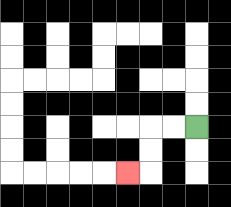{'start': '[8, 5]', 'end': '[5, 7]', 'path_directions': 'L,L,D,D,L', 'path_coordinates': '[[8, 5], [7, 5], [6, 5], [6, 6], [6, 7], [5, 7]]'}